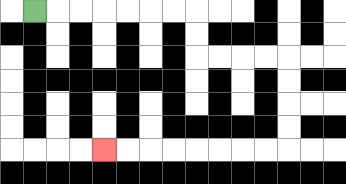{'start': '[1, 0]', 'end': '[4, 6]', 'path_directions': 'R,R,R,R,R,R,R,D,D,R,R,R,R,D,D,D,D,L,L,L,L,L,L,L,L', 'path_coordinates': '[[1, 0], [2, 0], [3, 0], [4, 0], [5, 0], [6, 0], [7, 0], [8, 0], [8, 1], [8, 2], [9, 2], [10, 2], [11, 2], [12, 2], [12, 3], [12, 4], [12, 5], [12, 6], [11, 6], [10, 6], [9, 6], [8, 6], [7, 6], [6, 6], [5, 6], [4, 6]]'}